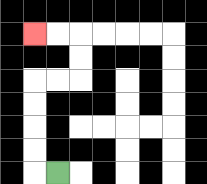{'start': '[2, 7]', 'end': '[1, 1]', 'path_directions': 'L,U,U,U,U,R,R,U,U,L,L', 'path_coordinates': '[[2, 7], [1, 7], [1, 6], [1, 5], [1, 4], [1, 3], [2, 3], [3, 3], [3, 2], [3, 1], [2, 1], [1, 1]]'}